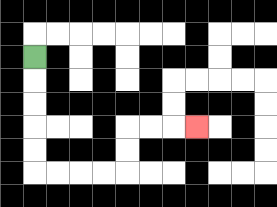{'start': '[1, 2]', 'end': '[8, 5]', 'path_directions': 'D,D,D,D,D,R,R,R,R,U,U,R,R,R', 'path_coordinates': '[[1, 2], [1, 3], [1, 4], [1, 5], [1, 6], [1, 7], [2, 7], [3, 7], [4, 7], [5, 7], [5, 6], [5, 5], [6, 5], [7, 5], [8, 5]]'}